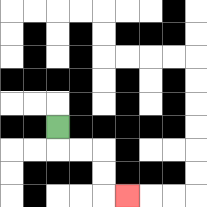{'start': '[2, 5]', 'end': '[5, 8]', 'path_directions': 'D,R,R,D,D,R', 'path_coordinates': '[[2, 5], [2, 6], [3, 6], [4, 6], [4, 7], [4, 8], [5, 8]]'}